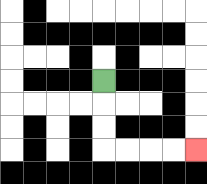{'start': '[4, 3]', 'end': '[8, 6]', 'path_directions': 'D,D,D,R,R,R,R', 'path_coordinates': '[[4, 3], [4, 4], [4, 5], [4, 6], [5, 6], [6, 6], [7, 6], [8, 6]]'}